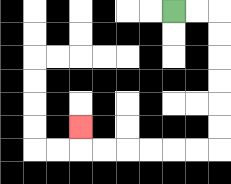{'start': '[7, 0]', 'end': '[3, 5]', 'path_directions': 'R,R,D,D,D,D,D,D,L,L,L,L,L,L,U', 'path_coordinates': '[[7, 0], [8, 0], [9, 0], [9, 1], [9, 2], [9, 3], [9, 4], [9, 5], [9, 6], [8, 6], [7, 6], [6, 6], [5, 6], [4, 6], [3, 6], [3, 5]]'}